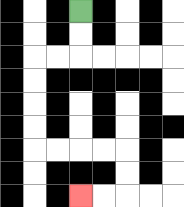{'start': '[3, 0]', 'end': '[3, 8]', 'path_directions': 'D,D,L,L,D,D,D,D,R,R,R,R,D,D,L,L', 'path_coordinates': '[[3, 0], [3, 1], [3, 2], [2, 2], [1, 2], [1, 3], [1, 4], [1, 5], [1, 6], [2, 6], [3, 6], [4, 6], [5, 6], [5, 7], [5, 8], [4, 8], [3, 8]]'}